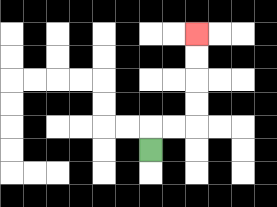{'start': '[6, 6]', 'end': '[8, 1]', 'path_directions': 'U,R,R,U,U,U,U', 'path_coordinates': '[[6, 6], [6, 5], [7, 5], [8, 5], [8, 4], [8, 3], [8, 2], [8, 1]]'}